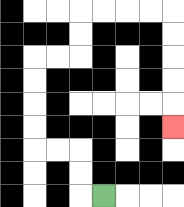{'start': '[4, 8]', 'end': '[7, 5]', 'path_directions': 'L,U,U,L,L,U,U,U,U,R,R,U,U,R,R,R,R,D,D,D,D,D', 'path_coordinates': '[[4, 8], [3, 8], [3, 7], [3, 6], [2, 6], [1, 6], [1, 5], [1, 4], [1, 3], [1, 2], [2, 2], [3, 2], [3, 1], [3, 0], [4, 0], [5, 0], [6, 0], [7, 0], [7, 1], [7, 2], [7, 3], [7, 4], [7, 5]]'}